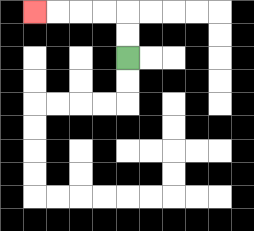{'start': '[5, 2]', 'end': '[1, 0]', 'path_directions': 'U,U,L,L,L,L', 'path_coordinates': '[[5, 2], [5, 1], [5, 0], [4, 0], [3, 0], [2, 0], [1, 0]]'}